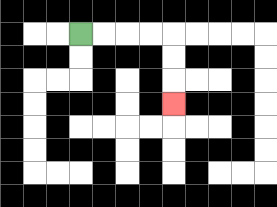{'start': '[3, 1]', 'end': '[7, 4]', 'path_directions': 'R,R,R,R,D,D,D', 'path_coordinates': '[[3, 1], [4, 1], [5, 1], [6, 1], [7, 1], [7, 2], [7, 3], [7, 4]]'}